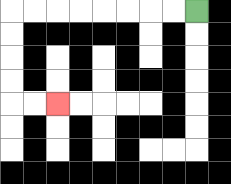{'start': '[8, 0]', 'end': '[2, 4]', 'path_directions': 'L,L,L,L,L,L,L,L,D,D,D,D,R,R', 'path_coordinates': '[[8, 0], [7, 0], [6, 0], [5, 0], [4, 0], [3, 0], [2, 0], [1, 0], [0, 0], [0, 1], [0, 2], [0, 3], [0, 4], [1, 4], [2, 4]]'}